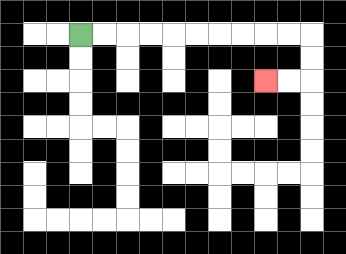{'start': '[3, 1]', 'end': '[11, 3]', 'path_directions': 'R,R,R,R,R,R,R,R,R,R,D,D,L,L', 'path_coordinates': '[[3, 1], [4, 1], [5, 1], [6, 1], [7, 1], [8, 1], [9, 1], [10, 1], [11, 1], [12, 1], [13, 1], [13, 2], [13, 3], [12, 3], [11, 3]]'}